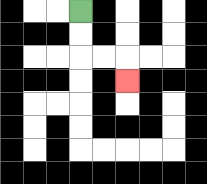{'start': '[3, 0]', 'end': '[5, 3]', 'path_directions': 'D,D,R,R,D', 'path_coordinates': '[[3, 0], [3, 1], [3, 2], [4, 2], [5, 2], [5, 3]]'}